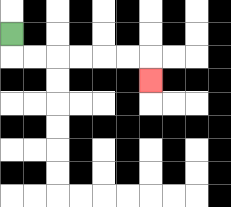{'start': '[0, 1]', 'end': '[6, 3]', 'path_directions': 'D,R,R,R,R,R,R,D', 'path_coordinates': '[[0, 1], [0, 2], [1, 2], [2, 2], [3, 2], [4, 2], [5, 2], [6, 2], [6, 3]]'}